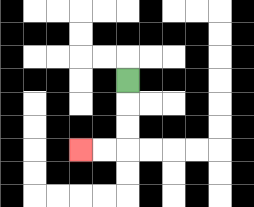{'start': '[5, 3]', 'end': '[3, 6]', 'path_directions': 'D,D,D,L,L', 'path_coordinates': '[[5, 3], [5, 4], [5, 5], [5, 6], [4, 6], [3, 6]]'}